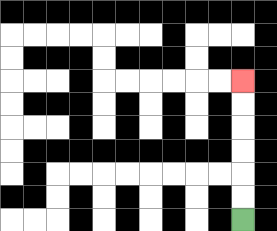{'start': '[10, 9]', 'end': '[10, 3]', 'path_directions': 'U,U,U,U,U,U', 'path_coordinates': '[[10, 9], [10, 8], [10, 7], [10, 6], [10, 5], [10, 4], [10, 3]]'}